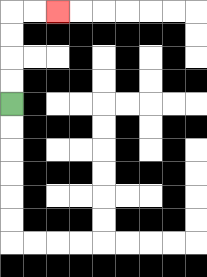{'start': '[0, 4]', 'end': '[2, 0]', 'path_directions': 'U,U,U,U,R,R', 'path_coordinates': '[[0, 4], [0, 3], [0, 2], [0, 1], [0, 0], [1, 0], [2, 0]]'}